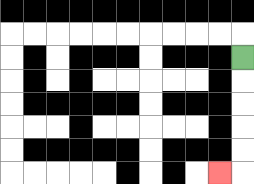{'start': '[10, 2]', 'end': '[9, 7]', 'path_directions': 'D,D,D,D,D,L', 'path_coordinates': '[[10, 2], [10, 3], [10, 4], [10, 5], [10, 6], [10, 7], [9, 7]]'}